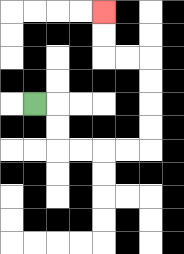{'start': '[1, 4]', 'end': '[4, 0]', 'path_directions': 'R,D,D,R,R,R,R,U,U,U,U,L,L,U,U', 'path_coordinates': '[[1, 4], [2, 4], [2, 5], [2, 6], [3, 6], [4, 6], [5, 6], [6, 6], [6, 5], [6, 4], [6, 3], [6, 2], [5, 2], [4, 2], [4, 1], [4, 0]]'}